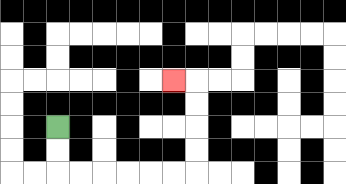{'start': '[2, 5]', 'end': '[7, 3]', 'path_directions': 'D,D,R,R,R,R,R,R,U,U,U,U,L', 'path_coordinates': '[[2, 5], [2, 6], [2, 7], [3, 7], [4, 7], [5, 7], [6, 7], [7, 7], [8, 7], [8, 6], [8, 5], [8, 4], [8, 3], [7, 3]]'}